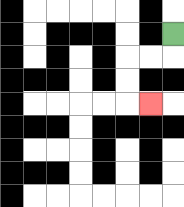{'start': '[7, 1]', 'end': '[6, 4]', 'path_directions': 'D,L,L,D,D,R', 'path_coordinates': '[[7, 1], [7, 2], [6, 2], [5, 2], [5, 3], [5, 4], [6, 4]]'}